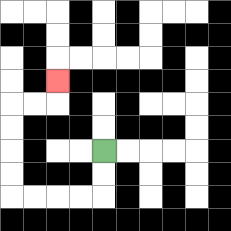{'start': '[4, 6]', 'end': '[2, 3]', 'path_directions': 'D,D,L,L,L,L,U,U,U,U,R,R,U', 'path_coordinates': '[[4, 6], [4, 7], [4, 8], [3, 8], [2, 8], [1, 8], [0, 8], [0, 7], [0, 6], [0, 5], [0, 4], [1, 4], [2, 4], [2, 3]]'}